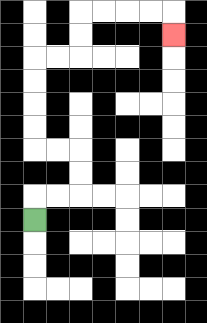{'start': '[1, 9]', 'end': '[7, 1]', 'path_directions': 'U,R,R,U,U,L,L,U,U,U,U,R,R,U,U,R,R,R,R,D', 'path_coordinates': '[[1, 9], [1, 8], [2, 8], [3, 8], [3, 7], [3, 6], [2, 6], [1, 6], [1, 5], [1, 4], [1, 3], [1, 2], [2, 2], [3, 2], [3, 1], [3, 0], [4, 0], [5, 0], [6, 0], [7, 0], [7, 1]]'}